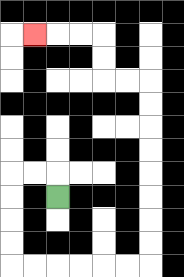{'start': '[2, 8]', 'end': '[1, 1]', 'path_directions': 'U,L,L,D,D,D,D,R,R,R,R,R,R,U,U,U,U,U,U,U,U,L,L,U,U,L,L,L', 'path_coordinates': '[[2, 8], [2, 7], [1, 7], [0, 7], [0, 8], [0, 9], [0, 10], [0, 11], [1, 11], [2, 11], [3, 11], [4, 11], [5, 11], [6, 11], [6, 10], [6, 9], [6, 8], [6, 7], [6, 6], [6, 5], [6, 4], [6, 3], [5, 3], [4, 3], [4, 2], [4, 1], [3, 1], [2, 1], [1, 1]]'}